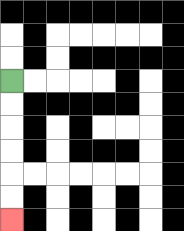{'start': '[0, 3]', 'end': '[0, 9]', 'path_directions': 'D,D,D,D,D,D', 'path_coordinates': '[[0, 3], [0, 4], [0, 5], [0, 6], [0, 7], [0, 8], [0, 9]]'}